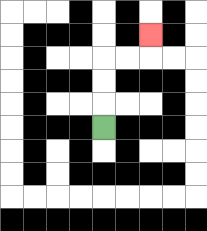{'start': '[4, 5]', 'end': '[6, 1]', 'path_directions': 'U,U,U,R,R,U', 'path_coordinates': '[[4, 5], [4, 4], [4, 3], [4, 2], [5, 2], [6, 2], [6, 1]]'}